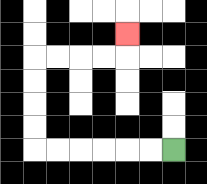{'start': '[7, 6]', 'end': '[5, 1]', 'path_directions': 'L,L,L,L,L,L,U,U,U,U,R,R,R,R,U', 'path_coordinates': '[[7, 6], [6, 6], [5, 6], [4, 6], [3, 6], [2, 6], [1, 6], [1, 5], [1, 4], [1, 3], [1, 2], [2, 2], [3, 2], [4, 2], [5, 2], [5, 1]]'}